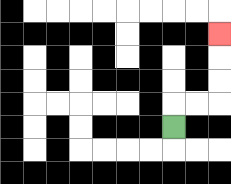{'start': '[7, 5]', 'end': '[9, 1]', 'path_directions': 'U,R,R,U,U,U', 'path_coordinates': '[[7, 5], [7, 4], [8, 4], [9, 4], [9, 3], [9, 2], [9, 1]]'}